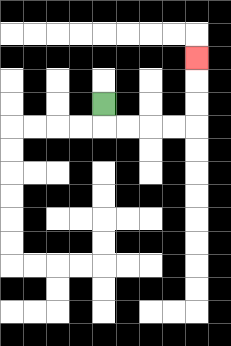{'start': '[4, 4]', 'end': '[8, 2]', 'path_directions': 'D,R,R,R,R,U,U,U', 'path_coordinates': '[[4, 4], [4, 5], [5, 5], [6, 5], [7, 5], [8, 5], [8, 4], [8, 3], [8, 2]]'}